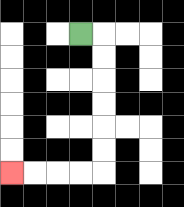{'start': '[3, 1]', 'end': '[0, 7]', 'path_directions': 'R,D,D,D,D,D,D,L,L,L,L', 'path_coordinates': '[[3, 1], [4, 1], [4, 2], [4, 3], [4, 4], [4, 5], [4, 6], [4, 7], [3, 7], [2, 7], [1, 7], [0, 7]]'}